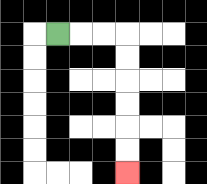{'start': '[2, 1]', 'end': '[5, 7]', 'path_directions': 'R,R,R,D,D,D,D,D,D', 'path_coordinates': '[[2, 1], [3, 1], [4, 1], [5, 1], [5, 2], [5, 3], [5, 4], [5, 5], [5, 6], [5, 7]]'}